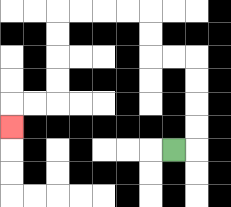{'start': '[7, 6]', 'end': '[0, 5]', 'path_directions': 'R,U,U,U,U,L,L,U,U,L,L,L,L,D,D,D,D,L,L,D', 'path_coordinates': '[[7, 6], [8, 6], [8, 5], [8, 4], [8, 3], [8, 2], [7, 2], [6, 2], [6, 1], [6, 0], [5, 0], [4, 0], [3, 0], [2, 0], [2, 1], [2, 2], [2, 3], [2, 4], [1, 4], [0, 4], [0, 5]]'}